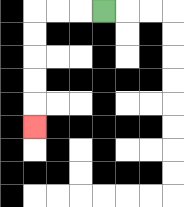{'start': '[4, 0]', 'end': '[1, 5]', 'path_directions': 'L,L,L,D,D,D,D,D', 'path_coordinates': '[[4, 0], [3, 0], [2, 0], [1, 0], [1, 1], [1, 2], [1, 3], [1, 4], [1, 5]]'}